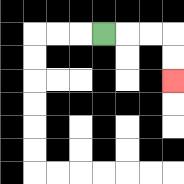{'start': '[4, 1]', 'end': '[7, 3]', 'path_directions': 'R,R,R,D,D', 'path_coordinates': '[[4, 1], [5, 1], [6, 1], [7, 1], [7, 2], [7, 3]]'}